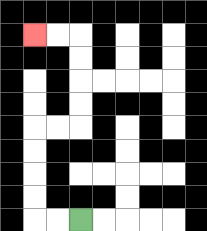{'start': '[3, 9]', 'end': '[1, 1]', 'path_directions': 'L,L,U,U,U,U,R,R,U,U,U,U,L,L', 'path_coordinates': '[[3, 9], [2, 9], [1, 9], [1, 8], [1, 7], [1, 6], [1, 5], [2, 5], [3, 5], [3, 4], [3, 3], [3, 2], [3, 1], [2, 1], [1, 1]]'}